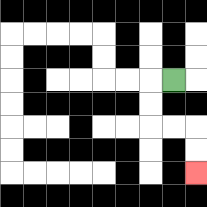{'start': '[7, 3]', 'end': '[8, 7]', 'path_directions': 'L,D,D,R,R,D,D', 'path_coordinates': '[[7, 3], [6, 3], [6, 4], [6, 5], [7, 5], [8, 5], [8, 6], [8, 7]]'}